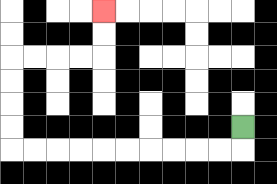{'start': '[10, 5]', 'end': '[4, 0]', 'path_directions': 'D,L,L,L,L,L,L,L,L,L,L,U,U,U,U,R,R,R,R,U,U', 'path_coordinates': '[[10, 5], [10, 6], [9, 6], [8, 6], [7, 6], [6, 6], [5, 6], [4, 6], [3, 6], [2, 6], [1, 6], [0, 6], [0, 5], [0, 4], [0, 3], [0, 2], [1, 2], [2, 2], [3, 2], [4, 2], [4, 1], [4, 0]]'}